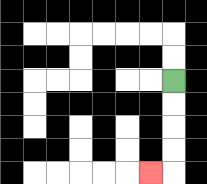{'start': '[7, 3]', 'end': '[6, 7]', 'path_directions': 'D,D,D,D,L', 'path_coordinates': '[[7, 3], [7, 4], [7, 5], [7, 6], [7, 7], [6, 7]]'}